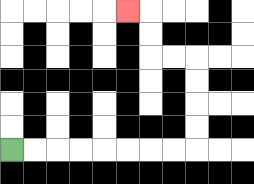{'start': '[0, 6]', 'end': '[5, 0]', 'path_directions': 'R,R,R,R,R,R,R,R,U,U,U,U,L,L,U,U,L', 'path_coordinates': '[[0, 6], [1, 6], [2, 6], [3, 6], [4, 6], [5, 6], [6, 6], [7, 6], [8, 6], [8, 5], [8, 4], [8, 3], [8, 2], [7, 2], [6, 2], [6, 1], [6, 0], [5, 0]]'}